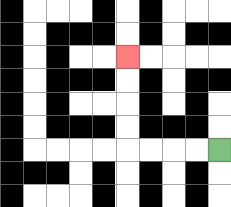{'start': '[9, 6]', 'end': '[5, 2]', 'path_directions': 'L,L,L,L,U,U,U,U', 'path_coordinates': '[[9, 6], [8, 6], [7, 6], [6, 6], [5, 6], [5, 5], [5, 4], [5, 3], [5, 2]]'}